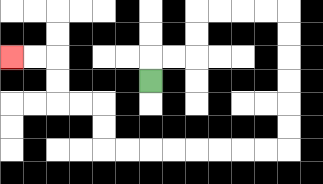{'start': '[6, 3]', 'end': '[0, 2]', 'path_directions': 'U,R,R,U,U,R,R,R,R,D,D,D,D,D,D,L,L,L,L,L,L,L,L,U,U,L,L,U,U,L,L', 'path_coordinates': '[[6, 3], [6, 2], [7, 2], [8, 2], [8, 1], [8, 0], [9, 0], [10, 0], [11, 0], [12, 0], [12, 1], [12, 2], [12, 3], [12, 4], [12, 5], [12, 6], [11, 6], [10, 6], [9, 6], [8, 6], [7, 6], [6, 6], [5, 6], [4, 6], [4, 5], [4, 4], [3, 4], [2, 4], [2, 3], [2, 2], [1, 2], [0, 2]]'}